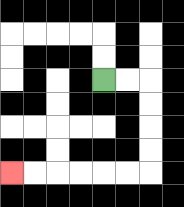{'start': '[4, 3]', 'end': '[0, 7]', 'path_directions': 'R,R,D,D,D,D,L,L,L,L,L,L', 'path_coordinates': '[[4, 3], [5, 3], [6, 3], [6, 4], [6, 5], [6, 6], [6, 7], [5, 7], [4, 7], [3, 7], [2, 7], [1, 7], [0, 7]]'}